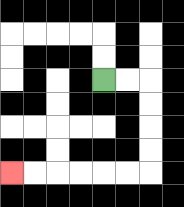{'start': '[4, 3]', 'end': '[0, 7]', 'path_directions': 'R,R,D,D,D,D,L,L,L,L,L,L', 'path_coordinates': '[[4, 3], [5, 3], [6, 3], [6, 4], [6, 5], [6, 6], [6, 7], [5, 7], [4, 7], [3, 7], [2, 7], [1, 7], [0, 7]]'}